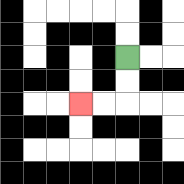{'start': '[5, 2]', 'end': '[3, 4]', 'path_directions': 'D,D,L,L', 'path_coordinates': '[[5, 2], [5, 3], [5, 4], [4, 4], [3, 4]]'}